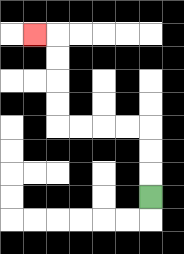{'start': '[6, 8]', 'end': '[1, 1]', 'path_directions': 'U,U,U,L,L,L,L,U,U,U,U,L', 'path_coordinates': '[[6, 8], [6, 7], [6, 6], [6, 5], [5, 5], [4, 5], [3, 5], [2, 5], [2, 4], [2, 3], [2, 2], [2, 1], [1, 1]]'}